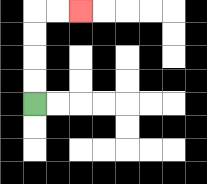{'start': '[1, 4]', 'end': '[3, 0]', 'path_directions': 'U,U,U,U,R,R', 'path_coordinates': '[[1, 4], [1, 3], [1, 2], [1, 1], [1, 0], [2, 0], [3, 0]]'}